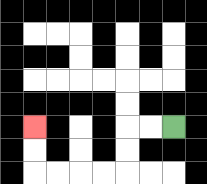{'start': '[7, 5]', 'end': '[1, 5]', 'path_directions': 'L,L,D,D,L,L,L,L,U,U', 'path_coordinates': '[[7, 5], [6, 5], [5, 5], [5, 6], [5, 7], [4, 7], [3, 7], [2, 7], [1, 7], [1, 6], [1, 5]]'}